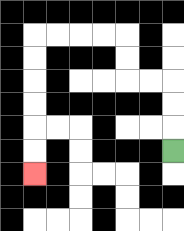{'start': '[7, 6]', 'end': '[1, 7]', 'path_directions': 'U,U,U,L,L,U,U,L,L,L,L,D,D,D,D,D,D', 'path_coordinates': '[[7, 6], [7, 5], [7, 4], [7, 3], [6, 3], [5, 3], [5, 2], [5, 1], [4, 1], [3, 1], [2, 1], [1, 1], [1, 2], [1, 3], [1, 4], [1, 5], [1, 6], [1, 7]]'}